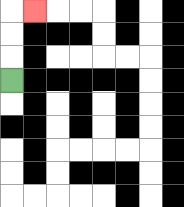{'start': '[0, 3]', 'end': '[1, 0]', 'path_directions': 'U,U,U,R', 'path_coordinates': '[[0, 3], [0, 2], [0, 1], [0, 0], [1, 0]]'}